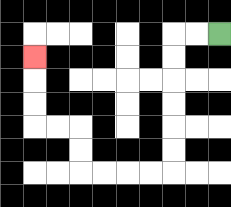{'start': '[9, 1]', 'end': '[1, 2]', 'path_directions': 'L,L,D,D,D,D,D,D,L,L,L,L,U,U,L,L,U,U,U', 'path_coordinates': '[[9, 1], [8, 1], [7, 1], [7, 2], [7, 3], [7, 4], [7, 5], [7, 6], [7, 7], [6, 7], [5, 7], [4, 7], [3, 7], [3, 6], [3, 5], [2, 5], [1, 5], [1, 4], [1, 3], [1, 2]]'}